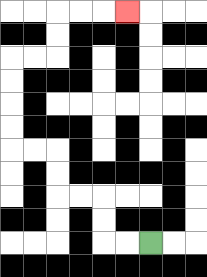{'start': '[6, 10]', 'end': '[5, 0]', 'path_directions': 'L,L,U,U,L,L,U,U,L,L,U,U,U,U,R,R,U,U,R,R,R', 'path_coordinates': '[[6, 10], [5, 10], [4, 10], [4, 9], [4, 8], [3, 8], [2, 8], [2, 7], [2, 6], [1, 6], [0, 6], [0, 5], [0, 4], [0, 3], [0, 2], [1, 2], [2, 2], [2, 1], [2, 0], [3, 0], [4, 0], [5, 0]]'}